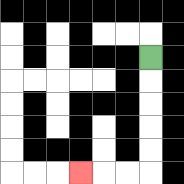{'start': '[6, 2]', 'end': '[3, 7]', 'path_directions': 'D,D,D,D,D,L,L,L', 'path_coordinates': '[[6, 2], [6, 3], [6, 4], [6, 5], [6, 6], [6, 7], [5, 7], [4, 7], [3, 7]]'}